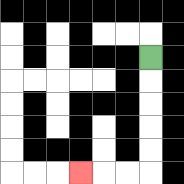{'start': '[6, 2]', 'end': '[3, 7]', 'path_directions': 'D,D,D,D,D,L,L,L', 'path_coordinates': '[[6, 2], [6, 3], [6, 4], [6, 5], [6, 6], [6, 7], [5, 7], [4, 7], [3, 7]]'}